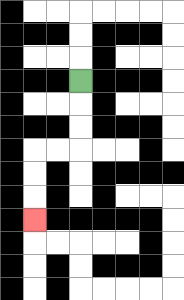{'start': '[3, 3]', 'end': '[1, 9]', 'path_directions': 'D,D,D,L,L,D,D,D', 'path_coordinates': '[[3, 3], [3, 4], [3, 5], [3, 6], [2, 6], [1, 6], [1, 7], [1, 8], [1, 9]]'}